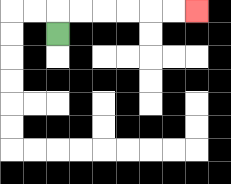{'start': '[2, 1]', 'end': '[8, 0]', 'path_directions': 'U,R,R,R,R,R,R', 'path_coordinates': '[[2, 1], [2, 0], [3, 0], [4, 0], [5, 0], [6, 0], [7, 0], [8, 0]]'}